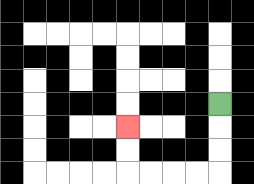{'start': '[9, 4]', 'end': '[5, 5]', 'path_directions': 'D,D,D,L,L,L,L,U,U', 'path_coordinates': '[[9, 4], [9, 5], [9, 6], [9, 7], [8, 7], [7, 7], [6, 7], [5, 7], [5, 6], [5, 5]]'}